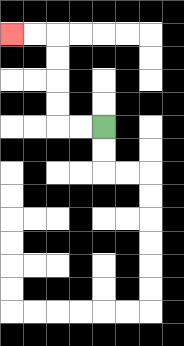{'start': '[4, 5]', 'end': '[0, 1]', 'path_directions': 'L,L,U,U,U,U,L,L', 'path_coordinates': '[[4, 5], [3, 5], [2, 5], [2, 4], [2, 3], [2, 2], [2, 1], [1, 1], [0, 1]]'}